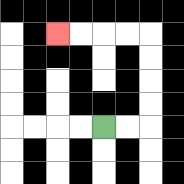{'start': '[4, 5]', 'end': '[2, 1]', 'path_directions': 'R,R,U,U,U,U,L,L,L,L', 'path_coordinates': '[[4, 5], [5, 5], [6, 5], [6, 4], [6, 3], [6, 2], [6, 1], [5, 1], [4, 1], [3, 1], [2, 1]]'}